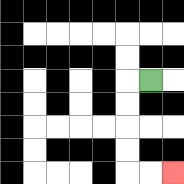{'start': '[6, 3]', 'end': '[7, 7]', 'path_directions': 'L,D,D,D,D,R,R', 'path_coordinates': '[[6, 3], [5, 3], [5, 4], [5, 5], [5, 6], [5, 7], [6, 7], [7, 7]]'}